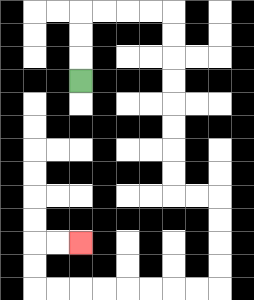{'start': '[3, 3]', 'end': '[3, 10]', 'path_directions': 'U,U,U,R,R,R,R,D,D,D,D,D,D,D,D,R,R,D,D,D,D,L,L,L,L,L,L,L,L,U,U,R,R', 'path_coordinates': '[[3, 3], [3, 2], [3, 1], [3, 0], [4, 0], [5, 0], [6, 0], [7, 0], [7, 1], [7, 2], [7, 3], [7, 4], [7, 5], [7, 6], [7, 7], [7, 8], [8, 8], [9, 8], [9, 9], [9, 10], [9, 11], [9, 12], [8, 12], [7, 12], [6, 12], [5, 12], [4, 12], [3, 12], [2, 12], [1, 12], [1, 11], [1, 10], [2, 10], [3, 10]]'}